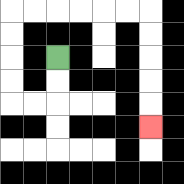{'start': '[2, 2]', 'end': '[6, 5]', 'path_directions': 'D,D,L,L,U,U,U,U,R,R,R,R,R,R,D,D,D,D,D', 'path_coordinates': '[[2, 2], [2, 3], [2, 4], [1, 4], [0, 4], [0, 3], [0, 2], [0, 1], [0, 0], [1, 0], [2, 0], [3, 0], [4, 0], [5, 0], [6, 0], [6, 1], [6, 2], [6, 3], [6, 4], [6, 5]]'}